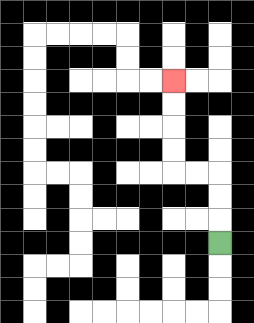{'start': '[9, 10]', 'end': '[7, 3]', 'path_directions': 'U,U,U,L,L,U,U,U,U', 'path_coordinates': '[[9, 10], [9, 9], [9, 8], [9, 7], [8, 7], [7, 7], [7, 6], [7, 5], [7, 4], [7, 3]]'}